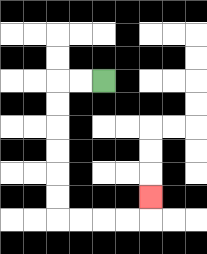{'start': '[4, 3]', 'end': '[6, 8]', 'path_directions': 'L,L,D,D,D,D,D,D,R,R,R,R,U', 'path_coordinates': '[[4, 3], [3, 3], [2, 3], [2, 4], [2, 5], [2, 6], [2, 7], [2, 8], [2, 9], [3, 9], [4, 9], [5, 9], [6, 9], [6, 8]]'}